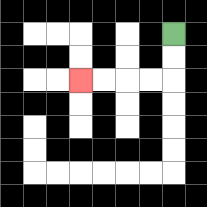{'start': '[7, 1]', 'end': '[3, 3]', 'path_directions': 'D,D,L,L,L,L', 'path_coordinates': '[[7, 1], [7, 2], [7, 3], [6, 3], [5, 3], [4, 3], [3, 3]]'}